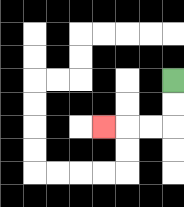{'start': '[7, 3]', 'end': '[4, 5]', 'path_directions': 'D,D,L,L,L', 'path_coordinates': '[[7, 3], [7, 4], [7, 5], [6, 5], [5, 5], [4, 5]]'}